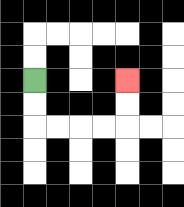{'start': '[1, 3]', 'end': '[5, 3]', 'path_directions': 'D,D,R,R,R,R,U,U', 'path_coordinates': '[[1, 3], [1, 4], [1, 5], [2, 5], [3, 5], [4, 5], [5, 5], [5, 4], [5, 3]]'}